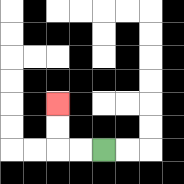{'start': '[4, 6]', 'end': '[2, 4]', 'path_directions': 'L,L,U,U', 'path_coordinates': '[[4, 6], [3, 6], [2, 6], [2, 5], [2, 4]]'}